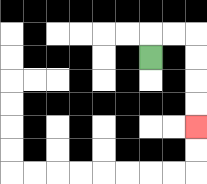{'start': '[6, 2]', 'end': '[8, 5]', 'path_directions': 'U,R,R,D,D,D,D', 'path_coordinates': '[[6, 2], [6, 1], [7, 1], [8, 1], [8, 2], [8, 3], [8, 4], [8, 5]]'}